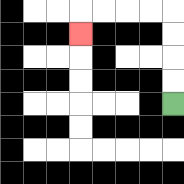{'start': '[7, 4]', 'end': '[3, 1]', 'path_directions': 'U,U,U,U,L,L,L,L,D', 'path_coordinates': '[[7, 4], [7, 3], [7, 2], [7, 1], [7, 0], [6, 0], [5, 0], [4, 0], [3, 0], [3, 1]]'}